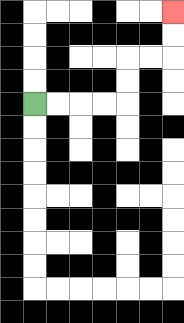{'start': '[1, 4]', 'end': '[7, 0]', 'path_directions': 'R,R,R,R,U,U,R,R,U,U', 'path_coordinates': '[[1, 4], [2, 4], [3, 4], [4, 4], [5, 4], [5, 3], [5, 2], [6, 2], [7, 2], [7, 1], [7, 0]]'}